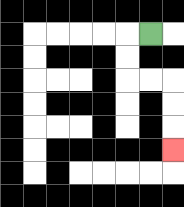{'start': '[6, 1]', 'end': '[7, 6]', 'path_directions': 'L,D,D,R,R,D,D,D', 'path_coordinates': '[[6, 1], [5, 1], [5, 2], [5, 3], [6, 3], [7, 3], [7, 4], [7, 5], [7, 6]]'}